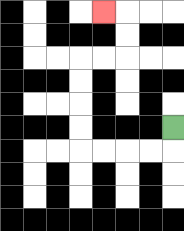{'start': '[7, 5]', 'end': '[4, 0]', 'path_directions': 'D,L,L,L,L,U,U,U,U,R,R,U,U,L', 'path_coordinates': '[[7, 5], [7, 6], [6, 6], [5, 6], [4, 6], [3, 6], [3, 5], [3, 4], [3, 3], [3, 2], [4, 2], [5, 2], [5, 1], [5, 0], [4, 0]]'}